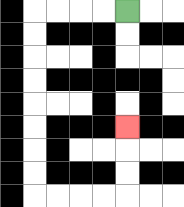{'start': '[5, 0]', 'end': '[5, 5]', 'path_directions': 'L,L,L,L,D,D,D,D,D,D,D,D,R,R,R,R,U,U,U', 'path_coordinates': '[[5, 0], [4, 0], [3, 0], [2, 0], [1, 0], [1, 1], [1, 2], [1, 3], [1, 4], [1, 5], [1, 6], [1, 7], [1, 8], [2, 8], [3, 8], [4, 8], [5, 8], [5, 7], [5, 6], [5, 5]]'}